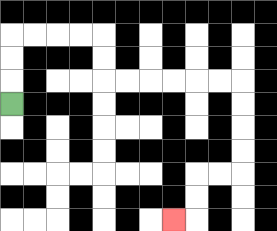{'start': '[0, 4]', 'end': '[7, 9]', 'path_directions': 'U,U,U,R,R,R,R,D,D,R,R,R,R,R,R,D,D,D,D,L,L,D,D,L', 'path_coordinates': '[[0, 4], [0, 3], [0, 2], [0, 1], [1, 1], [2, 1], [3, 1], [4, 1], [4, 2], [4, 3], [5, 3], [6, 3], [7, 3], [8, 3], [9, 3], [10, 3], [10, 4], [10, 5], [10, 6], [10, 7], [9, 7], [8, 7], [8, 8], [8, 9], [7, 9]]'}